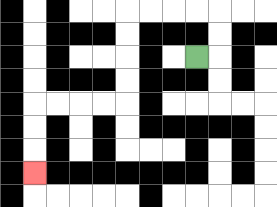{'start': '[8, 2]', 'end': '[1, 7]', 'path_directions': 'R,U,U,L,L,L,L,D,D,D,D,L,L,L,L,D,D,D', 'path_coordinates': '[[8, 2], [9, 2], [9, 1], [9, 0], [8, 0], [7, 0], [6, 0], [5, 0], [5, 1], [5, 2], [5, 3], [5, 4], [4, 4], [3, 4], [2, 4], [1, 4], [1, 5], [1, 6], [1, 7]]'}